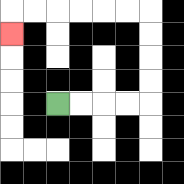{'start': '[2, 4]', 'end': '[0, 1]', 'path_directions': 'R,R,R,R,U,U,U,U,L,L,L,L,L,L,D', 'path_coordinates': '[[2, 4], [3, 4], [4, 4], [5, 4], [6, 4], [6, 3], [6, 2], [6, 1], [6, 0], [5, 0], [4, 0], [3, 0], [2, 0], [1, 0], [0, 0], [0, 1]]'}